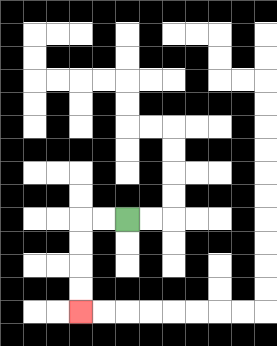{'start': '[5, 9]', 'end': '[3, 13]', 'path_directions': 'L,L,D,D,D,D', 'path_coordinates': '[[5, 9], [4, 9], [3, 9], [3, 10], [3, 11], [3, 12], [3, 13]]'}